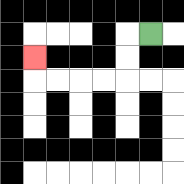{'start': '[6, 1]', 'end': '[1, 2]', 'path_directions': 'L,D,D,L,L,L,L,U', 'path_coordinates': '[[6, 1], [5, 1], [5, 2], [5, 3], [4, 3], [3, 3], [2, 3], [1, 3], [1, 2]]'}